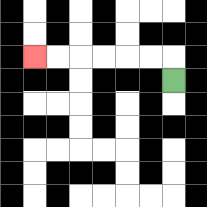{'start': '[7, 3]', 'end': '[1, 2]', 'path_directions': 'U,L,L,L,L,L,L', 'path_coordinates': '[[7, 3], [7, 2], [6, 2], [5, 2], [4, 2], [3, 2], [2, 2], [1, 2]]'}